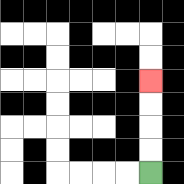{'start': '[6, 7]', 'end': '[6, 3]', 'path_directions': 'U,U,U,U', 'path_coordinates': '[[6, 7], [6, 6], [6, 5], [6, 4], [6, 3]]'}